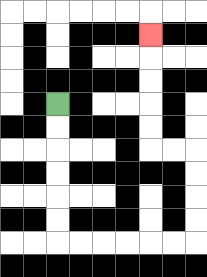{'start': '[2, 4]', 'end': '[6, 1]', 'path_directions': 'D,D,D,D,D,D,R,R,R,R,R,R,U,U,U,U,L,L,U,U,U,U,U', 'path_coordinates': '[[2, 4], [2, 5], [2, 6], [2, 7], [2, 8], [2, 9], [2, 10], [3, 10], [4, 10], [5, 10], [6, 10], [7, 10], [8, 10], [8, 9], [8, 8], [8, 7], [8, 6], [7, 6], [6, 6], [6, 5], [6, 4], [6, 3], [6, 2], [6, 1]]'}